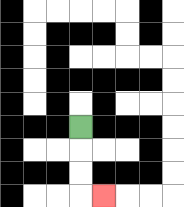{'start': '[3, 5]', 'end': '[4, 8]', 'path_directions': 'D,D,D,R', 'path_coordinates': '[[3, 5], [3, 6], [3, 7], [3, 8], [4, 8]]'}